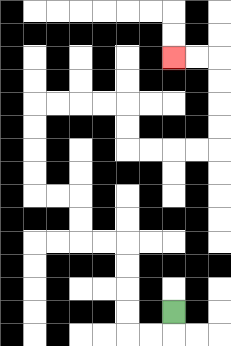{'start': '[7, 13]', 'end': '[7, 2]', 'path_directions': 'D,L,L,U,U,U,U,L,L,U,U,L,L,U,U,U,U,R,R,R,R,D,D,R,R,R,R,U,U,U,U,L,L', 'path_coordinates': '[[7, 13], [7, 14], [6, 14], [5, 14], [5, 13], [5, 12], [5, 11], [5, 10], [4, 10], [3, 10], [3, 9], [3, 8], [2, 8], [1, 8], [1, 7], [1, 6], [1, 5], [1, 4], [2, 4], [3, 4], [4, 4], [5, 4], [5, 5], [5, 6], [6, 6], [7, 6], [8, 6], [9, 6], [9, 5], [9, 4], [9, 3], [9, 2], [8, 2], [7, 2]]'}